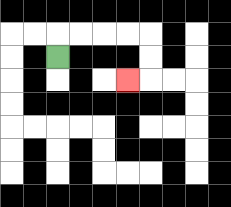{'start': '[2, 2]', 'end': '[5, 3]', 'path_directions': 'U,R,R,R,R,D,D,L', 'path_coordinates': '[[2, 2], [2, 1], [3, 1], [4, 1], [5, 1], [6, 1], [6, 2], [6, 3], [5, 3]]'}